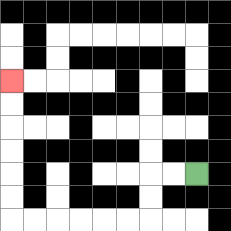{'start': '[8, 7]', 'end': '[0, 3]', 'path_directions': 'L,L,D,D,L,L,L,L,L,L,U,U,U,U,U,U', 'path_coordinates': '[[8, 7], [7, 7], [6, 7], [6, 8], [6, 9], [5, 9], [4, 9], [3, 9], [2, 9], [1, 9], [0, 9], [0, 8], [0, 7], [0, 6], [0, 5], [0, 4], [0, 3]]'}